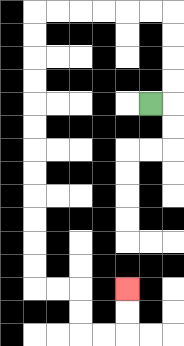{'start': '[6, 4]', 'end': '[5, 12]', 'path_directions': 'R,U,U,U,U,L,L,L,L,L,L,D,D,D,D,D,D,D,D,D,D,D,D,R,R,D,D,R,R,U,U', 'path_coordinates': '[[6, 4], [7, 4], [7, 3], [7, 2], [7, 1], [7, 0], [6, 0], [5, 0], [4, 0], [3, 0], [2, 0], [1, 0], [1, 1], [1, 2], [1, 3], [1, 4], [1, 5], [1, 6], [1, 7], [1, 8], [1, 9], [1, 10], [1, 11], [1, 12], [2, 12], [3, 12], [3, 13], [3, 14], [4, 14], [5, 14], [5, 13], [5, 12]]'}